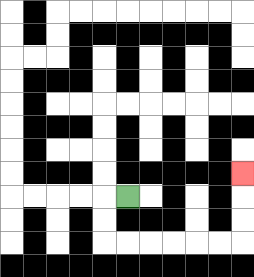{'start': '[5, 8]', 'end': '[10, 7]', 'path_directions': 'L,D,D,R,R,R,R,R,R,U,U,U', 'path_coordinates': '[[5, 8], [4, 8], [4, 9], [4, 10], [5, 10], [6, 10], [7, 10], [8, 10], [9, 10], [10, 10], [10, 9], [10, 8], [10, 7]]'}